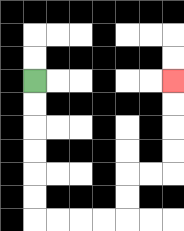{'start': '[1, 3]', 'end': '[7, 3]', 'path_directions': 'D,D,D,D,D,D,R,R,R,R,U,U,R,R,U,U,U,U', 'path_coordinates': '[[1, 3], [1, 4], [1, 5], [1, 6], [1, 7], [1, 8], [1, 9], [2, 9], [3, 9], [4, 9], [5, 9], [5, 8], [5, 7], [6, 7], [7, 7], [7, 6], [7, 5], [7, 4], [7, 3]]'}